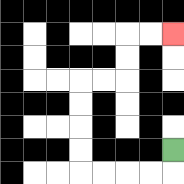{'start': '[7, 6]', 'end': '[7, 1]', 'path_directions': 'D,L,L,L,L,U,U,U,U,R,R,U,U,R,R', 'path_coordinates': '[[7, 6], [7, 7], [6, 7], [5, 7], [4, 7], [3, 7], [3, 6], [3, 5], [3, 4], [3, 3], [4, 3], [5, 3], [5, 2], [5, 1], [6, 1], [7, 1]]'}